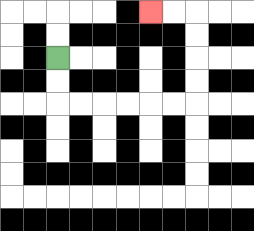{'start': '[2, 2]', 'end': '[6, 0]', 'path_directions': 'D,D,R,R,R,R,R,R,U,U,U,U,L,L', 'path_coordinates': '[[2, 2], [2, 3], [2, 4], [3, 4], [4, 4], [5, 4], [6, 4], [7, 4], [8, 4], [8, 3], [8, 2], [8, 1], [8, 0], [7, 0], [6, 0]]'}